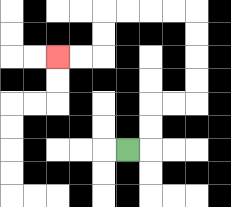{'start': '[5, 6]', 'end': '[2, 2]', 'path_directions': 'R,U,U,R,R,U,U,U,U,L,L,L,L,D,D,L,L', 'path_coordinates': '[[5, 6], [6, 6], [6, 5], [6, 4], [7, 4], [8, 4], [8, 3], [8, 2], [8, 1], [8, 0], [7, 0], [6, 0], [5, 0], [4, 0], [4, 1], [4, 2], [3, 2], [2, 2]]'}